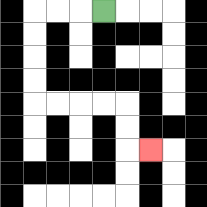{'start': '[4, 0]', 'end': '[6, 6]', 'path_directions': 'L,L,L,D,D,D,D,R,R,R,R,D,D,R', 'path_coordinates': '[[4, 0], [3, 0], [2, 0], [1, 0], [1, 1], [1, 2], [1, 3], [1, 4], [2, 4], [3, 4], [4, 4], [5, 4], [5, 5], [5, 6], [6, 6]]'}